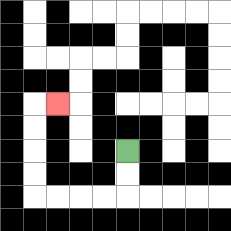{'start': '[5, 6]', 'end': '[2, 4]', 'path_directions': 'D,D,L,L,L,L,U,U,U,U,R', 'path_coordinates': '[[5, 6], [5, 7], [5, 8], [4, 8], [3, 8], [2, 8], [1, 8], [1, 7], [1, 6], [1, 5], [1, 4], [2, 4]]'}